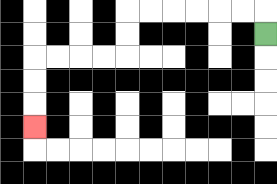{'start': '[11, 1]', 'end': '[1, 5]', 'path_directions': 'U,L,L,L,L,L,L,D,D,L,L,L,L,D,D,D', 'path_coordinates': '[[11, 1], [11, 0], [10, 0], [9, 0], [8, 0], [7, 0], [6, 0], [5, 0], [5, 1], [5, 2], [4, 2], [3, 2], [2, 2], [1, 2], [1, 3], [1, 4], [1, 5]]'}